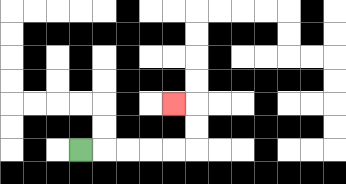{'start': '[3, 6]', 'end': '[7, 4]', 'path_directions': 'R,R,R,R,R,U,U,L', 'path_coordinates': '[[3, 6], [4, 6], [5, 6], [6, 6], [7, 6], [8, 6], [8, 5], [8, 4], [7, 4]]'}